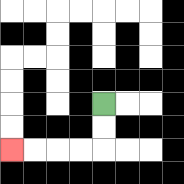{'start': '[4, 4]', 'end': '[0, 6]', 'path_directions': 'D,D,L,L,L,L', 'path_coordinates': '[[4, 4], [4, 5], [4, 6], [3, 6], [2, 6], [1, 6], [0, 6]]'}